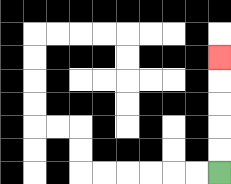{'start': '[9, 7]', 'end': '[9, 2]', 'path_directions': 'U,U,U,U,U', 'path_coordinates': '[[9, 7], [9, 6], [9, 5], [9, 4], [9, 3], [9, 2]]'}